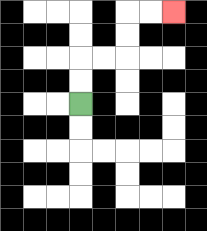{'start': '[3, 4]', 'end': '[7, 0]', 'path_directions': 'U,U,R,R,U,U,R,R', 'path_coordinates': '[[3, 4], [3, 3], [3, 2], [4, 2], [5, 2], [5, 1], [5, 0], [6, 0], [7, 0]]'}